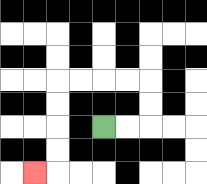{'start': '[4, 5]', 'end': '[1, 7]', 'path_directions': 'R,R,U,U,L,L,L,L,D,D,D,D,L', 'path_coordinates': '[[4, 5], [5, 5], [6, 5], [6, 4], [6, 3], [5, 3], [4, 3], [3, 3], [2, 3], [2, 4], [2, 5], [2, 6], [2, 7], [1, 7]]'}